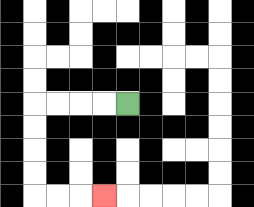{'start': '[5, 4]', 'end': '[4, 8]', 'path_directions': 'L,L,L,L,D,D,D,D,R,R,R', 'path_coordinates': '[[5, 4], [4, 4], [3, 4], [2, 4], [1, 4], [1, 5], [1, 6], [1, 7], [1, 8], [2, 8], [3, 8], [4, 8]]'}